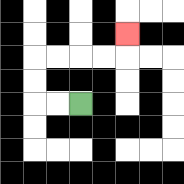{'start': '[3, 4]', 'end': '[5, 1]', 'path_directions': 'L,L,U,U,R,R,R,R,U', 'path_coordinates': '[[3, 4], [2, 4], [1, 4], [1, 3], [1, 2], [2, 2], [3, 2], [4, 2], [5, 2], [5, 1]]'}